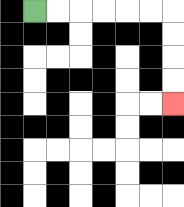{'start': '[1, 0]', 'end': '[7, 4]', 'path_directions': 'R,R,R,R,R,R,D,D,D,D', 'path_coordinates': '[[1, 0], [2, 0], [3, 0], [4, 0], [5, 0], [6, 0], [7, 0], [7, 1], [7, 2], [7, 3], [7, 4]]'}